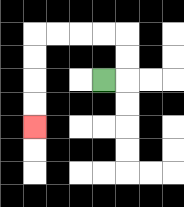{'start': '[4, 3]', 'end': '[1, 5]', 'path_directions': 'R,U,U,L,L,L,L,D,D,D,D', 'path_coordinates': '[[4, 3], [5, 3], [5, 2], [5, 1], [4, 1], [3, 1], [2, 1], [1, 1], [1, 2], [1, 3], [1, 4], [1, 5]]'}